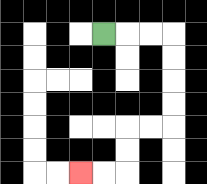{'start': '[4, 1]', 'end': '[3, 7]', 'path_directions': 'R,R,R,D,D,D,D,L,L,D,D,L,L', 'path_coordinates': '[[4, 1], [5, 1], [6, 1], [7, 1], [7, 2], [7, 3], [7, 4], [7, 5], [6, 5], [5, 5], [5, 6], [5, 7], [4, 7], [3, 7]]'}